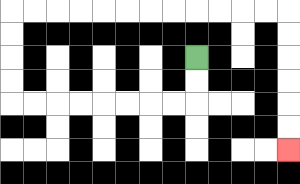{'start': '[8, 2]', 'end': '[12, 6]', 'path_directions': 'D,D,L,L,L,L,L,L,L,L,U,U,U,U,R,R,R,R,R,R,R,R,R,R,R,R,D,D,D,D,D,D', 'path_coordinates': '[[8, 2], [8, 3], [8, 4], [7, 4], [6, 4], [5, 4], [4, 4], [3, 4], [2, 4], [1, 4], [0, 4], [0, 3], [0, 2], [0, 1], [0, 0], [1, 0], [2, 0], [3, 0], [4, 0], [5, 0], [6, 0], [7, 0], [8, 0], [9, 0], [10, 0], [11, 0], [12, 0], [12, 1], [12, 2], [12, 3], [12, 4], [12, 5], [12, 6]]'}